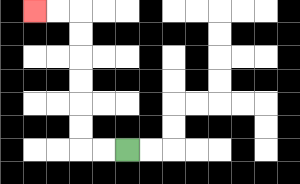{'start': '[5, 6]', 'end': '[1, 0]', 'path_directions': 'L,L,U,U,U,U,U,U,L,L', 'path_coordinates': '[[5, 6], [4, 6], [3, 6], [3, 5], [3, 4], [3, 3], [3, 2], [3, 1], [3, 0], [2, 0], [1, 0]]'}